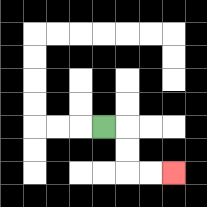{'start': '[4, 5]', 'end': '[7, 7]', 'path_directions': 'R,D,D,R,R', 'path_coordinates': '[[4, 5], [5, 5], [5, 6], [5, 7], [6, 7], [7, 7]]'}